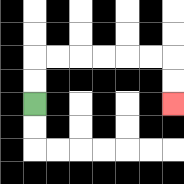{'start': '[1, 4]', 'end': '[7, 4]', 'path_directions': 'U,U,R,R,R,R,R,R,D,D', 'path_coordinates': '[[1, 4], [1, 3], [1, 2], [2, 2], [3, 2], [4, 2], [5, 2], [6, 2], [7, 2], [7, 3], [7, 4]]'}